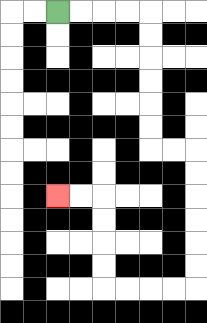{'start': '[2, 0]', 'end': '[2, 8]', 'path_directions': 'R,R,R,R,D,D,D,D,D,D,R,R,D,D,D,D,D,D,L,L,L,L,U,U,U,U,L,L', 'path_coordinates': '[[2, 0], [3, 0], [4, 0], [5, 0], [6, 0], [6, 1], [6, 2], [6, 3], [6, 4], [6, 5], [6, 6], [7, 6], [8, 6], [8, 7], [8, 8], [8, 9], [8, 10], [8, 11], [8, 12], [7, 12], [6, 12], [5, 12], [4, 12], [4, 11], [4, 10], [4, 9], [4, 8], [3, 8], [2, 8]]'}